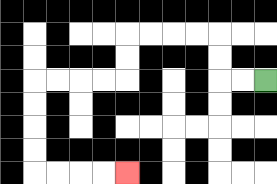{'start': '[11, 3]', 'end': '[5, 7]', 'path_directions': 'L,L,U,U,L,L,L,L,D,D,L,L,L,L,D,D,D,D,R,R,R,R', 'path_coordinates': '[[11, 3], [10, 3], [9, 3], [9, 2], [9, 1], [8, 1], [7, 1], [6, 1], [5, 1], [5, 2], [5, 3], [4, 3], [3, 3], [2, 3], [1, 3], [1, 4], [1, 5], [1, 6], [1, 7], [2, 7], [3, 7], [4, 7], [5, 7]]'}